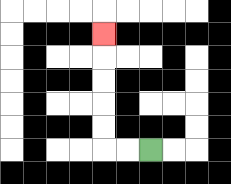{'start': '[6, 6]', 'end': '[4, 1]', 'path_directions': 'L,L,U,U,U,U,U', 'path_coordinates': '[[6, 6], [5, 6], [4, 6], [4, 5], [4, 4], [4, 3], [4, 2], [4, 1]]'}